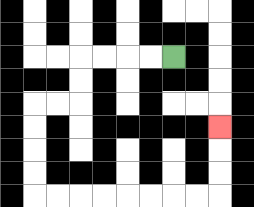{'start': '[7, 2]', 'end': '[9, 5]', 'path_directions': 'L,L,L,L,D,D,L,L,D,D,D,D,R,R,R,R,R,R,R,R,U,U,U', 'path_coordinates': '[[7, 2], [6, 2], [5, 2], [4, 2], [3, 2], [3, 3], [3, 4], [2, 4], [1, 4], [1, 5], [1, 6], [1, 7], [1, 8], [2, 8], [3, 8], [4, 8], [5, 8], [6, 8], [7, 8], [8, 8], [9, 8], [9, 7], [9, 6], [9, 5]]'}